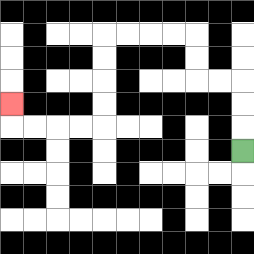{'start': '[10, 6]', 'end': '[0, 4]', 'path_directions': 'U,U,U,L,L,U,U,L,L,L,L,D,D,D,D,L,L,L,L,U', 'path_coordinates': '[[10, 6], [10, 5], [10, 4], [10, 3], [9, 3], [8, 3], [8, 2], [8, 1], [7, 1], [6, 1], [5, 1], [4, 1], [4, 2], [4, 3], [4, 4], [4, 5], [3, 5], [2, 5], [1, 5], [0, 5], [0, 4]]'}